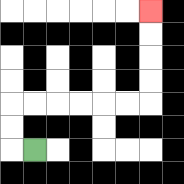{'start': '[1, 6]', 'end': '[6, 0]', 'path_directions': 'L,U,U,R,R,R,R,R,R,U,U,U,U', 'path_coordinates': '[[1, 6], [0, 6], [0, 5], [0, 4], [1, 4], [2, 4], [3, 4], [4, 4], [5, 4], [6, 4], [6, 3], [6, 2], [6, 1], [6, 0]]'}